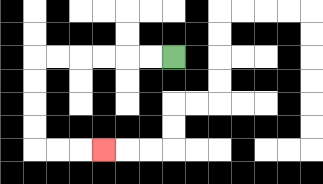{'start': '[7, 2]', 'end': '[4, 6]', 'path_directions': 'L,L,L,L,L,L,D,D,D,D,R,R,R', 'path_coordinates': '[[7, 2], [6, 2], [5, 2], [4, 2], [3, 2], [2, 2], [1, 2], [1, 3], [1, 4], [1, 5], [1, 6], [2, 6], [3, 6], [4, 6]]'}